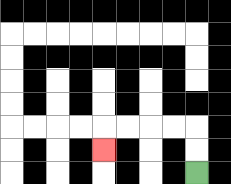{'start': '[8, 7]', 'end': '[4, 6]', 'path_directions': 'U,U,L,L,L,L,D', 'path_coordinates': '[[8, 7], [8, 6], [8, 5], [7, 5], [6, 5], [5, 5], [4, 5], [4, 6]]'}